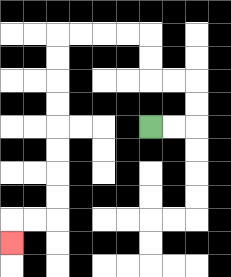{'start': '[6, 5]', 'end': '[0, 10]', 'path_directions': 'R,R,U,U,L,L,U,U,L,L,L,L,D,D,D,D,D,D,D,D,L,L,D', 'path_coordinates': '[[6, 5], [7, 5], [8, 5], [8, 4], [8, 3], [7, 3], [6, 3], [6, 2], [6, 1], [5, 1], [4, 1], [3, 1], [2, 1], [2, 2], [2, 3], [2, 4], [2, 5], [2, 6], [2, 7], [2, 8], [2, 9], [1, 9], [0, 9], [0, 10]]'}